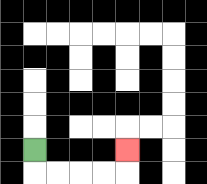{'start': '[1, 6]', 'end': '[5, 6]', 'path_directions': 'D,R,R,R,R,U', 'path_coordinates': '[[1, 6], [1, 7], [2, 7], [3, 7], [4, 7], [5, 7], [5, 6]]'}